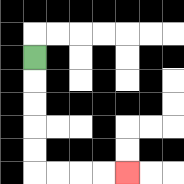{'start': '[1, 2]', 'end': '[5, 7]', 'path_directions': 'D,D,D,D,D,R,R,R,R', 'path_coordinates': '[[1, 2], [1, 3], [1, 4], [1, 5], [1, 6], [1, 7], [2, 7], [3, 7], [4, 7], [5, 7]]'}